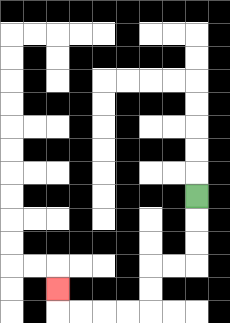{'start': '[8, 8]', 'end': '[2, 12]', 'path_directions': 'D,D,D,L,L,D,D,L,L,L,L,U', 'path_coordinates': '[[8, 8], [8, 9], [8, 10], [8, 11], [7, 11], [6, 11], [6, 12], [6, 13], [5, 13], [4, 13], [3, 13], [2, 13], [2, 12]]'}